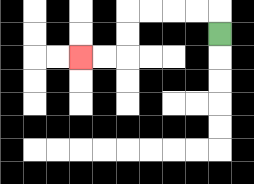{'start': '[9, 1]', 'end': '[3, 2]', 'path_directions': 'U,L,L,L,L,D,D,L,L', 'path_coordinates': '[[9, 1], [9, 0], [8, 0], [7, 0], [6, 0], [5, 0], [5, 1], [5, 2], [4, 2], [3, 2]]'}